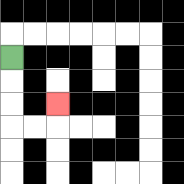{'start': '[0, 2]', 'end': '[2, 4]', 'path_directions': 'D,D,D,R,R,U', 'path_coordinates': '[[0, 2], [0, 3], [0, 4], [0, 5], [1, 5], [2, 5], [2, 4]]'}